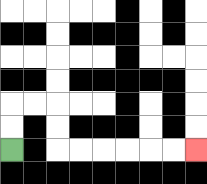{'start': '[0, 6]', 'end': '[8, 6]', 'path_directions': 'U,U,R,R,D,D,R,R,R,R,R,R', 'path_coordinates': '[[0, 6], [0, 5], [0, 4], [1, 4], [2, 4], [2, 5], [2, 6], [3, 6], [4, 6], [5, 6], [6, 6], [7, 6], [8, 6]]'}